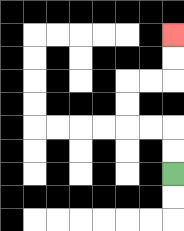{'start': '[7, 7]', 'end': '[7, 1]', 'path_directions': 'U,U,L,L,U,U,R,R,U,U', 'path_coordinates': '[[7, 7], [7, 6], [7, 5], [6, 5], [5, 5], [5, 4], [5, 3], [6, 3], [7, 3], [7, 2], [7, 1]]'}